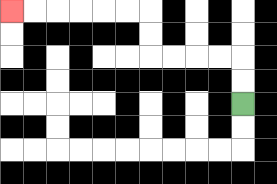{'start': '[10, 4]', 'end': '[0, 0]', 'path_directions': 'U,U,L,L,L,L,U,U,L,L,L,L,L,L', 'path_coordinates': '[[10, 4], [10, 3], [10, 2], [9, 2], [8, 2], [7, 2], [6, 2], [6, 1], [6, 0], [5, 0], [4, 0], [3, 0], [2, 0], [1, 0], [0, 0]]'}